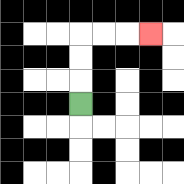{'start': '[3, 4]', 'end': '[6, 1]', 'path_directions': 'U,U,U,R,R,R', 'path_coordinates': '[[3, 4], [3, 3], [3, 2], [3, 1], [4, 1], [5, 1], [6, 1]]'}